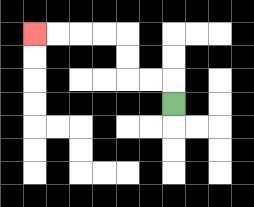{'start': '[7, 4]', 'end': '[1, 1]', 'path_directions': 'U,L,L,U,U,L,L,L,L', 'path_coordinates': '[[7, 4], [7, 3], [6, 3], [5, 3], [5, 2], [5, 1], [4, 1], [3, 1], [2, 1], [1, 1]]'}